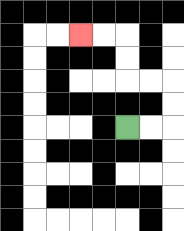{'start': '[5, 5]', 'end': '[3, 1]', 'path_directions': 'R,R,U,U,L,L,U,U,L,L', 'path_coordinates': '[[5, 5], [6, 5], [7, 5], [7, 4], [7, 3], [6, 3], [5, 3], [5, 2], [5, 1], [4, 1], [3, 1]]'}